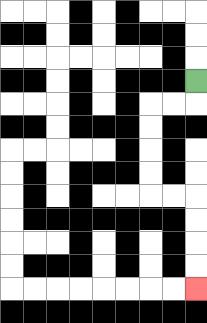{'start': '[8, 3]', 'end': '[8, 12]', 'path_directions': 'D,L,L,D,D,D,D,R,R,D,D,D,D', 'path_coordinates': '[[8, 3], [8, 4], [7, 4], [6, 4], [6, 5], [6, 6], [6, 7], [6, 8], [7, 8], [8, 8], [8, 9], [8, 10], [8, 11], [8, 12]]'}